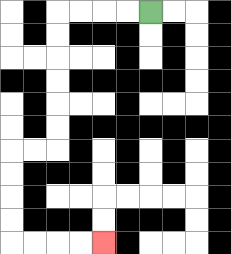{'start': '[6, 0]', 'end': '[4, 10]', 'path_directions': 'L,L,L,L,D,D,D,D,D,D,L,L,D,D,D,D,R,R,R,R', 'path_coordinates': '[[6, 0], [5, 0], [4, 0], [3, 0], [2, 0], [2, 1], [2, 2], [2, 3], [2, 4], [2, 5], [2, 6], [1, 6], [0, 6], [0, 7], [0, 8], [0, 9], [0, 10], [1, 10], [2, 10], [3, 10], [4, 10]]'}